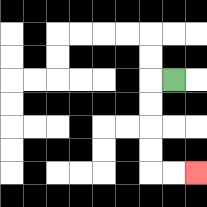{'start': '[7, 3]', 'end': '[8, 7]', 'path_directions': 'L,D,D,D,D,R,R', 'path_coordinates': '[[7, 3], [6, 3], [6, 4], [6, 5], [6, 6], [6, 7], [7, 7], [8, 7]]'}